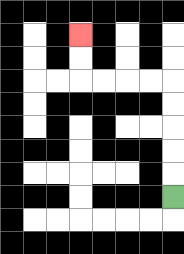{'start': '[7, 8]', 'end': '[3, 1]', 'path_directions': 'U,U,U,U,U,L,L,L,L,U,U', 'path_coordinates': '[[7, 8], [7, 7], [7, 6], [7, 5], [7, 4], [7, 3], [6, 3], [5, 3], [4, 3], [3, 3], [3, 2], [3, 1]]'}